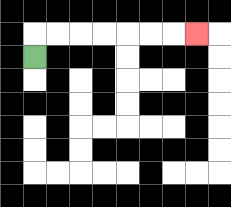{'start': '[1, 2]', 'end': '[8, 1]', 'path_directions': 'U,R,R,R,R,R,R,R', 'path_coordinates': '[[1, 2], [1, 1], [2, 1], [3, 1], [4, 1], [5, 1], [6, 1], [7, 1], [8, 1]]'}